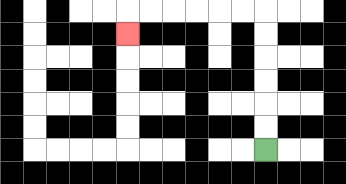{'start': '[11, 6]', 'end': '[5, 1]', 'path_directions': 'U,U,U,U,U,U,L,L,L,L,L,L,D', 'path_coordinates': '[[11, 6], [11, 5], [11, 4], [11, 3], [11, 2], [11, 1], [11, 0], [10, 0], [9, 0], [8, 0], [7, 0], [6, 0], [5, 0], [5, 1]]'}